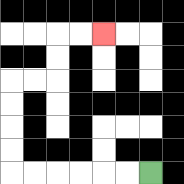{'start': '[6, 7]', 'end': '[4, 1]', 'path_directions': 'L,L,L,L,L,L,U,U,U,U,R,R,U,U,R,R', 'path_coordinates': '[[6, 7], [5, 7], [4, 7], [3, 7], [2, 7], [1, 7], [0, 7], [0, 6], [0, 5], [0, 4], [0, 3], [1, 3], [2, 3], [2, 2], [2, 1], [3, 1], [4, 1]]'}